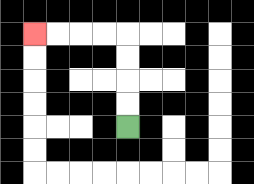{'start': '[5, 5]', 'end': '[1, 1]', 'path_directions': 'U,U,U,U,L,L,L,L', 'path_coordinates': '[[5, 5], [5, 4], [5, 3], [5, 2], [5, 1], [4, 1], [3, 1], [2, 1], [1, 1]]'}